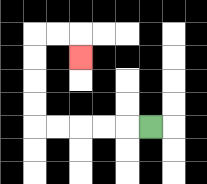{'start': '[6, 5]', 'end': '[3, 2]', 'path_directions': 'L,L,L,L,L,U,U,U,U,R,R,D', 'path_coordinates': '[[6, 5], [5, 5], [4, 5], [3, 5], [2, 5], [1, 5], [1, 4], [1, 3], [1, 2], [1, 1], [2, 1], [3, 1], [3, 2]]'}